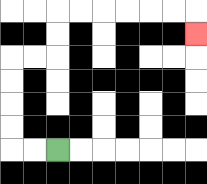{'start': '[2, 6]', 'end': '[8, 1]', 'path_directions': 'L,L,U,U,U,U,R,R,U,U,R,R,R,R,R,R,D', 'path_coordinates': '[[2, 6], [1, 6], [0, 6], [0, 5], [0, 4], [0, 3], [0, 2], [1, 2], [2, 2], [2, 1], [2, 0], [3, 0], [4, 0], [5, 0], [6, 0], [7, 0], [8, 0], [8, 1]]'}